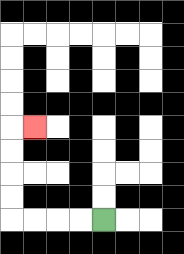{'start': '[4, 9]', 'end': '[1, 5]', 'path_directions': 'L,L,L,L,U,U,U,U,R', 'path_coordinates': '[[4, 9], [3, 9], [2, 9], [1, 9], [0, 9], [0, 8], [0, 7], [0, 6], [0, 5], [1, 5]]'}